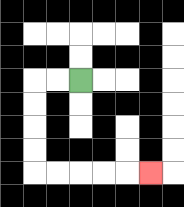{'start': '[3, 3]', 'end': '[6, 7]', 'path_directions': 'L,L,D,D,D,D,R,R,R,R,R', 'path_coordinates': '[[3, 3], [2, 3], [1, 3], [1, 4], [1, 5], [1, 6], [1, 7], [2, 7], [3, 7], [4, 7], [5, 7], [6, 7]]'}